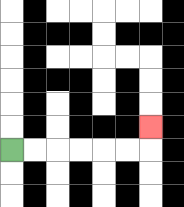{'start': '[0, 6]', 'end': '[6, 5]', 'path_directions': 'R,R,R,R,R,R,U', 'path_coordinates': '[[0, 6], [1, 6], [2, 6], [3, 6], [4, 6], [5, 6], [6, 6], [6, 5]]'}